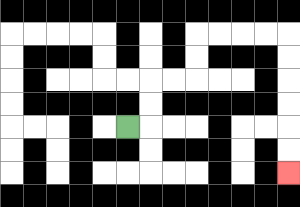{'start': '[5, 5]', 'end': '[12, 7]', 'path_directions': 'R,U,U,R,R,U,U,R,R,R,R,D,D,D,D,D,D', 'path_coordinates': '[[5, 5], [6, 5], [6, 4], [6, 3], [7, 3], [8, 3], [8, 2], [8, 1], [9, 1], [10, 1], [11, 1], [12, 1], [12, 2], [12, 3], [12, 4], [12, 5], [12, 6], [12, 7]]'}